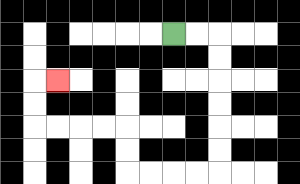{'start': '[7, 1]', 'end': '[2, 3]', 'path_directions': 'R,R,D,D,D,D,D,D,L,L,L,L,U,U,L,L,L,L,U,U,R', 'path_coordinates': '[[7, 1], [8, 1], [9, 1], [9, 2], [9, 3], [9, 4], [9, 5], [9, 6], [9, 7], [8, 7], [7, 7], [6, 7], [5, 7], [5, 6], [5, 5], [4, 5], [3, 5], [2, 5], [1, 5], [1, 4], [1, 3], [2, 3]]'}